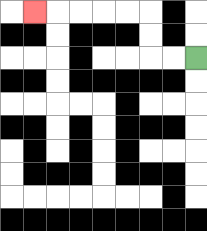{'start': '[8, 2]', 'end': '[1, 0]', 'path_directions': 'L,L,U,U,L,L,L,L,L', 'path_coordinates': '[[8, 2], [7, 2], [6, 2], [6, 1], [6, 0], [5, 0], [4, 0], [3, 0], [2, 0], [1, 0]]'}